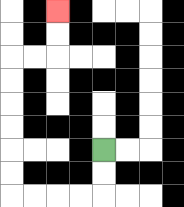{'start': '[4, 6]', 'end': '[2, 0]', 'path_directions': 'D,D,L,L,L,L,U,U,U,U,U,U,R,R,U,U', 'path_coordinates': '[[4, 6], [4, 7], [4, 8], [3, 8], [2, 8], [1, 8], [0, 8], [0, 7], [0, 6], [0, 5], [0, 4], [0, 3], [0, 2], [1, 2], [2, 2], [2, 1], [2, 0]]'}